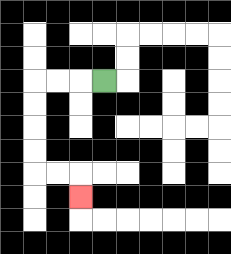{'start': '[4, 3]', 'end': '[3, 8]', 'path_directions': 'L,L,L,D,D,D,D,R,R,D', 'path_coordinates': '[[4, 3], [3, 3], [2, 3], [1, 3], [1, 4], [1, 5], [1, 6], [1, 7], [2, 7], [3, 7], [3, 8]]'}